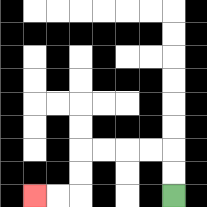{'start': '[7, 8]', 'end': '[1, 8]', 'path_directions': 'U,U,L,L,L,L,D,D,L,L', 'path_coordinates': '[[7, 8], [7, 7], [7, 6], [6, 6], [5, 6], [4, 6], [3, 6], [3, 7], [3, 8], [2, 8], [1, 8]]'}